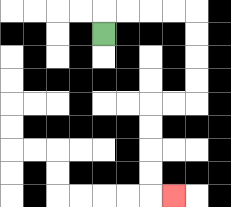{'start': '[4, 1]', 'end': '[7, 8]', 'path_directions': 'U,R,R,R,R,D,D,D,D,L,L,D,D,D,D,R', 'path_coordinates': '[[4, 1], [4, 0], [5, 0], [6, 0], [7, 0], [8, 0], [8, 1], [8, 2], [8, 3], [8, 4], [7, 4], [6, 4], [6, 5], [6, 6], [6, 7], [6, 8], [7, 8]]'}